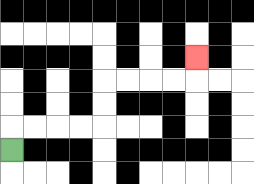{'start': '[0, 6]', 'end': '[8, 2]', 'path_directions': 'U,R,R,R,R,U,U,R,R,R,R,U', 'path_coordinates': '[[0, 6], [0, 5], [1, 5], [2, 5], [3, 5], [4, 5], [4, 4], [4, 3], [5, 3], [6, 3], [7, 3], [8, 3], [8, 2]]'}